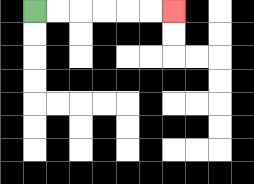{'start': '[1, 0]', 'end': '[7, 0]', 'path_directions': 'R,R,R,R,R,R', 'path_coordinates': '[[1, 0], [2, 0], [3, 0], [4, 0], [5, 0], [6, 0], [7, 0]]'}